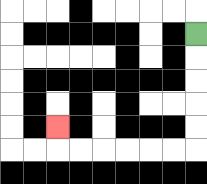{'start': '[8, 1]', 'end': '[2, 5]', 'path_directions': 'D,D,D,D,D,L,L,L,L,L,L,U', 'path_coordinates': '[[8, 1], [8, 2], [8, 3], [8, 4], [8, 5], [8, 6], [7, 6], [6, 6], [5, 6], [4, 6], [3, 6], [2, 6], [2, 5]]'}